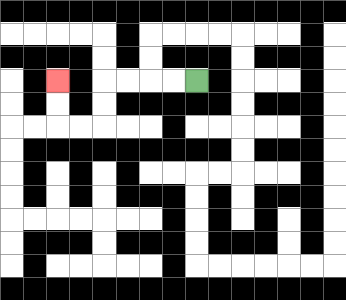{'start': '[8, 3]', 'end': '[2, 3]', 'path_directions': 'L,L,L,L,D,D,L,L,U,U', 'path_coordinates': '[[8, 3], [7, 3], [6, 3], [5, 3], [4, 3], [4, 4], [4, 5], [3, 5], [2, 5], [2, 4], [2, 3]]'}